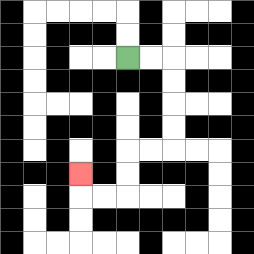{'start': '[5, 2]', 'end': '[3, 7]', 'path_directions': 'R,R,D,D,D,D,L,L,D,D,L,L,U', 'path_coordinates': '[[5, 2], [6, 2], [7, 2], [7, 3], [7, 4], [7, 5], [7, 6], [6, 6], [5, 6], [5, 7], [5, 8], [4, 8], [3, 8], [3, 7]]'}